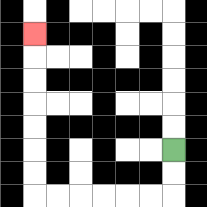{'start': '[7, 6]', 'end': '[1, 1]', 'path_directions': 'D,D,L,L,L,L,L,L,U,U,U,U,U,U,U', 'path_coordinates': '[[7, 6], [7, 7], [7, 8], [6, 8], [5, 8], [4, 8], [3, 8], [2, 8], [1, 8], [1, 7], [1, 6], [1, 5], [1, 4], [1, 3], [1, 2], [1, 1]]'}